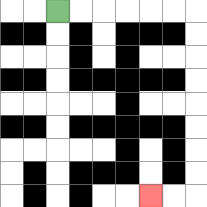{'start': '[2, 0]', 'end': '[6, 8]', 'path_directions': 'R,R,R,R,R,R,D,D,D,D,D,D,D,D,L,L', 'path_coordinates': '[[2, 0], [3, 0], [4, 0], [5, 0], [6, 0], [7, 0], [8, 0], [8, 1], [8, 2], [8, 3], [8, 4], [8, 5], [8, 6], [8, 7], [8, 8], [7, 8], [6, 8]]'}